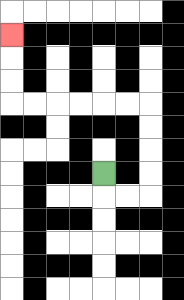{'start': '[4, 7]', 'end': '[0, 1]', 'path_directions': 'D,R,R,U,U,U,U,L,L,L,L,L,L,U,U,U', 'path_coordinates': '[[4, 7], [4, 8], [5, 8], [6, 8], [6, 7], [6, 6], [6, 5], [6, 4], [5, 4], [4, 4], [3, 4], [2, 4], [1, 4], [0, 4], [0, 3], [0, 2], [0, 1]]'}